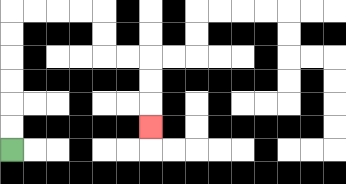{'start': '[0, 6]', 'end': '[6, 5]', 'path_directions': 'U,U,U,U,U,U,R,R,R,R,D,D,R,R,D,D,D', 'path_coordinates': '[[0, 6], [0, 5], [0, 4], [0, 3], [0, 2], [0, 1], [0, 0], [1, 0], [2, 0], [3, 0], [4, 0], [4, 1], [4, 2], [5, 2], [6, 2], [6, 3], [6, 4], [6, 5]]'}